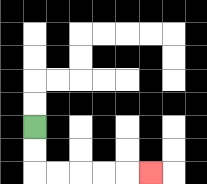{'start': '[1, 5]', 'end': '[6, 7]', 'path_directions': 'D,D,R,R,R,R,R', 'path_coordinates': '[[1, 5], [1, 6], [1, 7], [2, 7], [3, 7], [4, 7], [5, 7], [6, 7]]'}